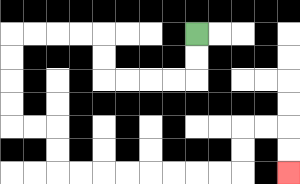{'start': '[8, 1]', 'end': '[12, 7]', 'path_directions': 'D,D,L,L,L,L,U,U,L,L,L,L,D,D,D,D,R,R,D,D,R,R,R,R,R,R,R,R,U,U,R,R,D,D', 'path_coordinates': '[[8, 1], [8, 2], [8, 3], [7, 3], [6, 3], [5, 3], [4, 3], [4, 2], [4, 1], [3, 1], [2, 1], [1, 1], [0, 1], [0, 2], [0, 3], [0, 4], [0, 5], [1, 5], [2, 5], [2, 6], [2, 7], [3, 7], [4, 7], [5, 7], [6, 7], [7, 7], [8, 7], [9, 7], [10, 7], [10, 6], [10, 5], [11, 5], [12, 5], [12, 6], [12, 7]]'}